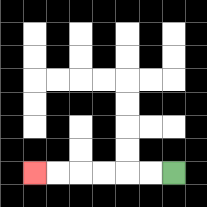{'start': '[7, 7]', 'end': '[1, 7]', 'path_directions': 'L,L,L,L,L,L', 'path_coordinates': '[[7, 7], [6, 7], [5, 7], [4, 7], [3, 7], [2, 7], [1, 7]]'}